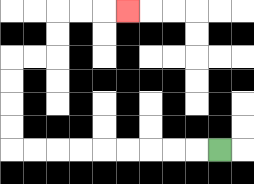{'start': '[9, 6]', 'end': '[5, 0]', 'path_directions': 'L,L,L,L,L,L,L,L,L,U,U,U,U,R,R,U,U,R,R,R', 'path_coordinates': '[[9, 6], [8, 6], [7, 6], [6, 6], [5, 6], [4, 6], [3, 6], [2, 6], [1, 6], [0, 6], [0, 5], [0, 4], [0, 3], [0, 2], [1, 2], [2, 2], [2, 1], [2, 0], [3, 0], [4, 0], [5, 0]]'}